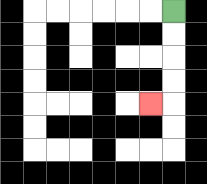{'start': '[7, 0]', 'end': '[6, 4]', 'path_directions': 'D,D,D,D,L', 'path_coordinates': '[[7, 0], [7, 1], [7, 2], [7, 3], [7, 4], [6, 4]]'}